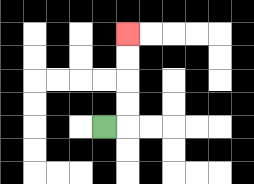{'start': '[4, 5]', 'end': '[5, 1]', 'path_directions': 'R,U,U,U,U', 'path_coordinates': '[[4, 5], [5, 5], [5, 4], [5, 3], [5, 2], [5, 1]]'}